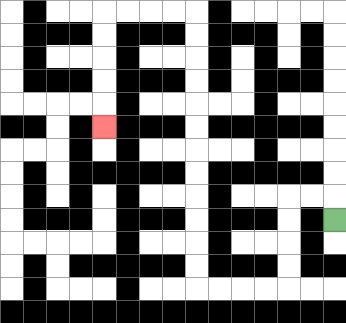{'start': '[14, 9]', 'end': '[4, 5]', 'path_directions': 'U,L,L,D,D,D,D,L,L,L,L,U,U,U,U,U,U,U,U,U,U,U,U,L,L,L,L,D,D,D,D,D', 'path_coordinates': '[[14, 9], [14, 8], [13, 8], [12, 8], [12, 9], [12, 10], [12, 11], [12, 12], [11, 12], [10, 12], [9, 12], [8, 12], [8, 11], [8, 10], [8, 9], [8, 8], [8, 7], [8, 6], [8, 5], [8, 4], [8, 3], [8, 2], [8, 1], [8, 0], [7, 0], [6, 0], [5, 0], [4, 0], [4, 1], [4, 2], [4, 3], [4, 4], [4, 5]]'}